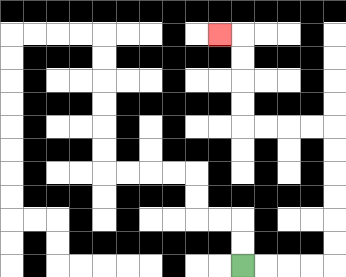{'start': '[10, 11]', 'end': '[9, 1]', 'path_directions': 'R,R,R,R,U,U,U,U,U,U,L,L,L,L,U,U,U,U,L', 'path_coordinates': '[[10, 11], [11, 11], [12, 11], [13, 11], [14, 11], [14, 10], [14, 9], [14, 8], [14, 7], [14, 6], [14, 5], [13, 5], [12, 5], [11, 5], [10, 5], [10, 4], [10, 3], [10, 2], [10, 1], [9, 1]]'}